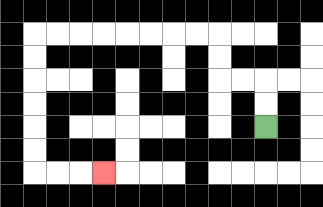{'start': '[11, 5]', 'end': '[4, 7]', 'path_directions': 'U,U,L,L,U,U,L,L,L,L,L,L,L,L,D,D,D,D,D,D,R,R,R', 'path_coordinates': '[[11, 5], [11, 4], [11, 3], [10, 3], [9, 3], [9, 2], [9, 1], [8, 1], [7, 1], [6, 1], [5, 1], [4, 1], [3, 1], [2, 1], [1, 1], [1, 2], [1, 3], [1, 4], [1, 5], [1, 6], [1, 7], [2, 7], [3, 7], [4, 7]]'}